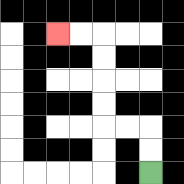{'start': '[6, 7]', 'end': '[2, 1]', 'path_directions': 'U,U,L,L,U,U,U,U,L,L', 'path_coordinates': '[[6, 7], [6, 6], [6, 5], [5, 5], [4, 5], [4, 4], [4, 3], [4, 2], [4, 1], [3, 1], [2, 1]]'}